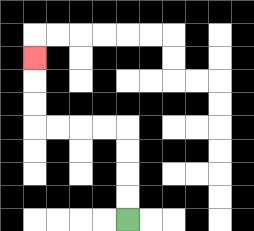{'start': '[5, 9]', 'end': '[1, 2]', 'path_directions': 'U,U,U,U,L,L,L,L,U,U,U', 'path_coordinates': '[[5, 9], [5, 8], [5, 7], [5, 6], [5, 5], [4, 5], [3, 5], [2, 5], [1, 5], [1, 4], [1, 3], [1, 2]]'}